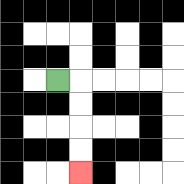{'start': '[2, 3]', 'end': '[3, 7]', 'path_directions': 'R,D,D,D,D', 'path_coordinates': '[[2, 3], [3, 3], [3, 4], [3, 5], [3, 6], [3, 7]]'}